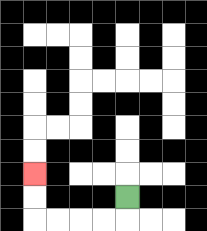{'start': '[5, 8]', 'end': '[1, 7]', 'path_directions': 'D,L,L,L,L,U,U', 'path_coordinates': '[[5, 8], [5, 9], [4, 9], [3, 9], [2, 9], [1, 9], [1, 8], [1, 7]]'}